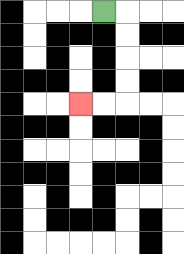{'start': '[4, 0]', 'end': '[3, 4]', 'path_directions': 'R,D,D,D,D,L,L', 'path_coordinates': '[[4, 0], [5, 0], [5, 1], [5, 2], [5, 3], [5, 4], [4, 4], [3, 4]]'}